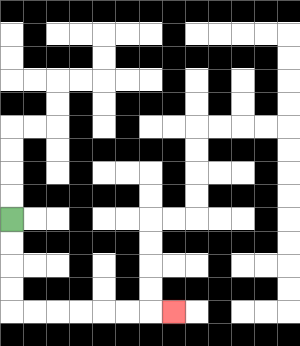{'start': '[0, 9]', 'end': '[7, 13]', 'path_directions': 'D,D,D,D,R,R,R,R,R,R,R', 'path_coordinates': '[[0, 9], [0, 10], [0, 11], [0, 12], [0, 13], [1, 13], [2, 13], [3, 13], [4, 13], [5, 13], [6, 13], [7, 13]]'}